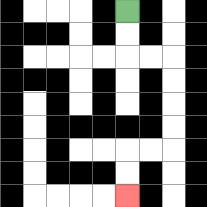{'start': '[5, 0]', 'end': '[5, 8]', 'path_directions': 'D,D,R,R,D,D,D,D,L,L,D,D', 'path_coordinates': '[[5, 0], [5, 1], [5, 2], [6, 2], [7, 2], [7, 3], [7, 4], [7, 5], [7, 6], [6, 6], [5, 6], [5, 7], [5, 8]]'}